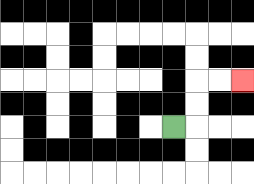{'start': '[7, 5]', 'end': '[10, 3]', 'path_directions': 'R,U,U,R,R', 'path_coordinates': '[[7, 5], [8, 5], [8, 4], [8, 3], [9, 3], [10, 3]]'}